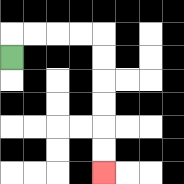{'start': '[0, 2]', 'end': '[4, 7]', 'path_directions': 'U,R,R,R,R,D,D,D,D,D,D', 'path_coordinates': '[[0, 2], [0, 1], [1, 1], [2, 1], [3, 1], [4, 1], [4, 2], [4, 3], [4, 4], [4, 5], [4, 6], [4, 7]]'}